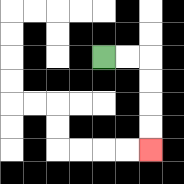{'start': '[4, 2]', 'end': '[6, 6]', 'path_directions': 'R,R,D,D,D,D', 'path_coordinates': '[[4, 2], [5, 2], [6, 2], [6, 3], [6, 4], [6, 5], [6, 6]]'}